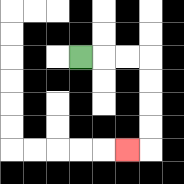{'start': '[3, 2]', 'end': '[5, 6]', 'path_directions': 'R,R,R,D,D,D,D,L', 'path_coordinates': '[[3, 2], [4, 2], [5, 2], [6, 2], [6, 3], [6, 4], [6, 5], [6, 6], [5, 6]]'}